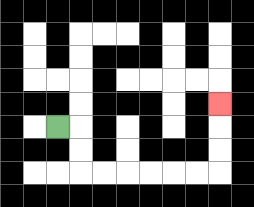{'start': '[2, 5]', 'end': '[9, 4]', 'path_directions': 'R,D,D,R,R,R,R,R,R,U,U,U', 'path_coordinates': '[[2, 5], [3, 5], [3, 6], [3, 7], [4, 7], [5, 7], [6, 7], [7, 7], [8, 7], [9, 7], [9, 6], [9, 5], [9, 4]]'}